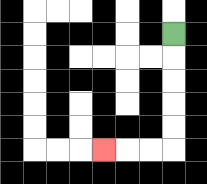{'start': '[7, 1]', 'end': '[4, 6]', 'path_directions': 'D,D,D,D,D,L,L,L', 'path_coordinates': '[[7, 1], [7, 2], [7, 3], [7, 4], [7, 5], [7, 6], [6, 6], [5, 6], [4, 6]]'}